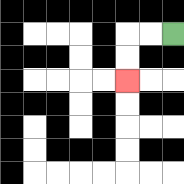{'start': '[7, 1]', 'end': '[5, 3]', 'path_directions': 'L,L,D,D', 'path_coordinates': '[[7, 1], [6, 1], [5, 1], [5, 2], [5, 3]]'}